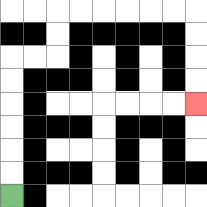{'start': '[0, 8]', 'end': '[8, 4]', 'path_directions': 'U,U,U,U,U,U,R,R,U,U,R,R,R,R,R,R,D,D,D,D', 'path_coordinates': '[[0, 8], [0, 7], [0, 6], [0, 5], [0, 4], [0, 3], [0, 2], [1, 2], [2, 2], [2, 1], [2, 0], [3, 0], [4, 0], [5, 0], [6, 0], [7, 0], [8, 0], [8, 1], [8, 2], [8, 3], [8, 4]]'}